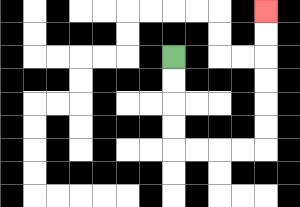{'start': '[7, 2]', 'end': '[11, 0]', 'path_directions': 'D,D,D,D,R,R,R,R,U,U,U,U,U,U', 'path_coordinates': '[[7, 2], [7, 3], [7, 4], [7, 5], [7, 6], [8, 6], [9, 6], [10, 6], [11, 6], [11, 5], [11, 4], [11, 3], [11, 2], [11, 1], [11, 0]]'}